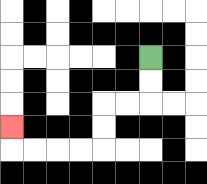{'start': '[6, 2]', 'end': '[0, 5]', 'path_directions': 'D,D,L,L,D,D,L,L,L,L,U', 'path_coordinates': '[[6, 2], [6, 3], [6, 4], [5, 4], [4, 4], [4, 5], [4, 6], [3, 6], [2, 6], [1, 6], [0, 6], [0, 5]]'}